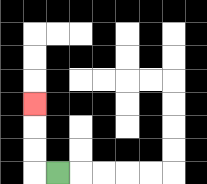{'start': '[2, 7]', 'end': '[1, 4]', 'path_directions': 'L,U,U,U', 'path_coordinates': '[[2, 7], [1, 7], [1, 6], [1, 5], [1, 4]]'}